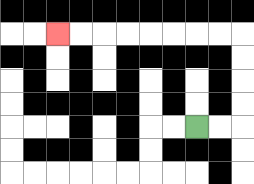{'start': '[8, 5]', 'end': '[2, 1]', 'path_directions': 'R,R,U,U,U,U,L,L,L,L,L,L,L,L', 'path_coordinates': '[[8, 5], [9, 5], [10, 5], [10, 4], [10, 3], [10, 2], [10, 1], [9, 1], [8, 1], [7, 1], [6, 1], [5, 1], [4, 1], [3, 1], [2, 1]]'}